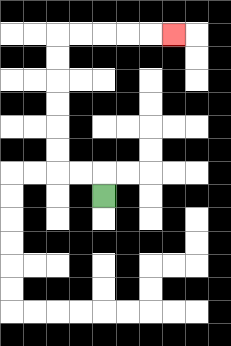{'start': '[4, 8]', 'end': '[7, 1]', 'path_directions': 'U,L,L,U,U,U,U,U,U,R,R,R,R,R', 'path_coordinates': '[[4, 8], [4, 7], [3, 7], [2, 7], [2, 6], [2, 5], [2, 4], [2, 3], [2, 2], [2, 1], [3, 1], [4, 1], [5, 1], [6, 1], [7, 1]]'}